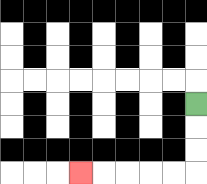{'start': '[8, 4]', 'end': '[3, 7]', 'path_directions': 'D,D,D,L,L,L,L,L', 'path_coordinates': '[[8, 4], [8, 5], [8, 6], [8, 7], [7, 7], [6, 7], [5, 7], [4, 7], [3, 7]]'}